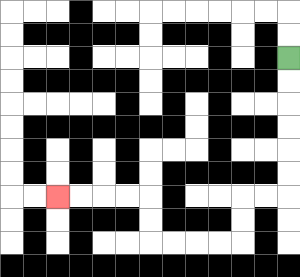{'start': '[12, 2]', 'end': '[2, 8]', 'path_directions': 'D,D,D,D,D,D,L,L,D,D,L,L,L,L,U,U,L,L,L,L', 'path_coordinates': '[[12, 2], [12, 3], [12, 4], [12, 5], [12, 6], [12, 7], [12, 8], [11, 8], [10, 8], [10, 9], [10, 10], [9, 10], [8, 10], [7, 10], [6, 10], [6, 9], [6, 8], [5, 8], [4, 8], [3, 8], [2, 8]]'}